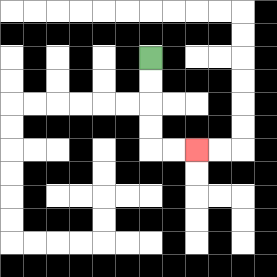{'start': '[6, 2]', 'end': '[8, 6]', 'path_directions': 'D,D,D,D,R,R', 'path_coordinates': '[[6, 2], [6, 3], [6, 4], [6, 5], [6, 6], [7, 6], [8, 6]]'}